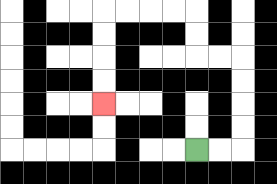{'start': '[8, 6]', 'end': '[4, 4]', 'path_directions': 'R,R,U,U,U,U,L,L,U,U,L,L,L,L,D,D,D,D', 'path_coordinates': '[[8, 6], [9, 6], [10, 6], [10, 5], [10, 4], [10, 3], [10, 2], [9, 2], [8, 2], [8, 1], [8, 0], [7, 0], [6, 0], [5, 0], [4, 0], [4, 1], [4, 2], [4, 3], [4, 4]]'}